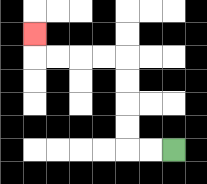{'start': '[7, 6]', 'end': '[1, 1]', 'path_directions': 'L,L,U,U,U,U,L,L,L,L,U', 'path_coordinates': '[[7, 6], [6, 6], [5, 6], [5, 5], [5, 4], [5, 3], [5, 2], [4, 2], [3, 2], [2, 2], [1, 2], [1, 1]]'}